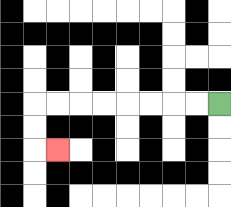{'start': '[9, 4]', 'end': '[2, 6]', 'path_directions': 'L,L,L,L,L,L,L,L,D,D,R', 'path_coordinates': '[[9, 4], [8, 4], [7, 4], [6, 4], [5, 4], [4, 4], [3, 4], [2, 4], [1, 4], [1, 5], [1, 6], [2, 6]]'}